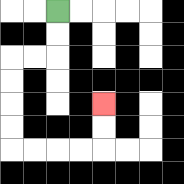{'start': '[2, 0]', 'end': '[4, 4]', 'path_directions': 'D,D,L,L,D,D,D,D,R,R,R,R,U,U', 'path_coordinates': '[[2, 0], [2, 1], [2, 2], [1, 2], [0, 2], [0, 3], [0, 4], [0, 5], [0, 6], [1, 6], [2, 6], [3, 6], [4, 6], [4, 5], [4, 4]]'}